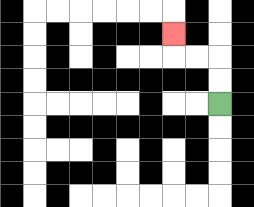{'start': '[9, 4]', 'end': '[7, 1]', 'path_directions': 'U,U,L,L,U', 'path_coordinates': '[[9, 4], [9, 3], [9, 2], [8, 2], [7, 2], [7, 1]]'}